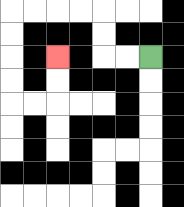{'start': '[6, 2]', 'end': '[2, 2]', 'path_directions': 'L,L,U,U,L,L,L,L,D,D,D,D,R,R,U,U', 'path_coordinates': '[[6, 2], [5, 2], [4, 2], [4, 1], [4, 0], [3, 0], [2, 0], [1, 0], [0, 0], [0, 1], [0, 2], [0, 3], [0, 4], [1, 4], [2, 4], [2, 3], [2, 2]]'}